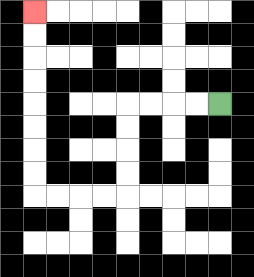{'start': '[9, 4]', 'end': '[1, 0]', 'path_directions': 'L,L,L,L,D,D,D,D,L,L,L,L,U,U,U,U,U,U,U,U', 'path_coordinates': '[[9, 4], [8, 4], [7, 4], [6, 4], [5, 4], [5, 5], [5, 6], [5, 7], [5, 8], [4, 8], [3, 8], [2, 8], [1, 8], [1, 7], [1, 6], [1, 5], [1, 4], [1, 3], [1, 2], [1, 1], [1, 0]]'}